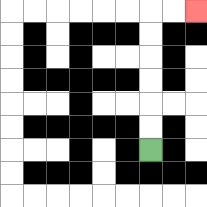{'start': '[6, 6]', 'end': '[8, 0]', 'path_directions': 'U,U,U,U,U,U,R,R', 'path_coordinates': '[[6, 6], [6, 5], [6, 4], [6, 3], [6, 2], [6, 1], [6, 0], [7, 0], [8, 0]]'}